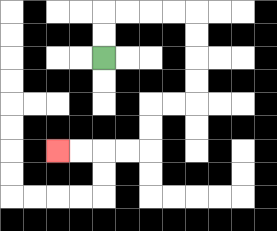{'start': '[4, 2]', 'end': '[2, 6]', 'path_directions': 'U,U,R,R,R,R,D,D,D,D,L,L,D,D,L,L,L,L', 'path_coordinates': '[[4, 2], [4, 1], [4, 0], [5, 0], [6, 0], [7, 0], [8, 0], [8, 1], [8, 2], [8, 3], [8, 4], [7, 4], [6, 4], [6, 5], [6, 6], [5, 6], [4, 6], [3, 6], [2, 6]]'}